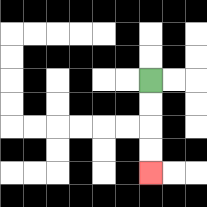{'start': '[6, 3]', 'end': '[6, 7]', 'path_directions': 'D,D,D,D', 'path_coordinates': '[[6, 3], [6, 4], [6, 5], [6, 6], [6, 7]]'}